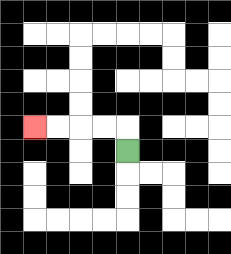{'start': '[5, 6]', 'end': '[1, 5]', 'path_directions': 'U,L,L,L,L', 'path_coordinates': '[[5, 6], [5, 5], [4, 5], [3, 5], [2, 5], [1, 5]]'}